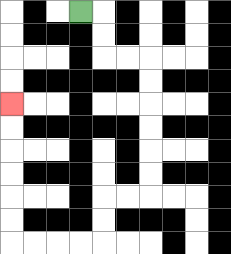{'start': '[3, 0]', 'end': '[0, 4]', 'path_directions': 'R,D,D,R,R,D,D,D,D,D,D,L,L,D,D,L,L,L,L,U,U,U,U,U,U', 'path_coordinates': '[[3, 0], [4, 0], [4, 1], [4, 2], [5, 2], [6, 2], [6, 3], [6, 4], [6, 5], [6, 6], [6, 7], [6, 8], [5, 8], [4, 8], [4, 9], [4, 10], [3, 10], [2, 10], [1, 10], [0, 10], [0, 9], [0, 8], [0, 7], [0, 6], [0, 5], [0, 4]]'}